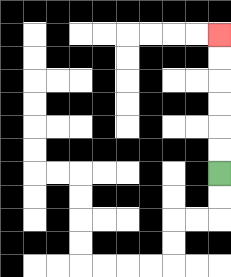{'start': '[9, 7]', 'end': '[9, 1]', 'path_directions': 'U,U,U,U,U,U', 'path_coordinates': '[[9, 7], [9, 6], [9, 5], [9, 4], [9, 3], [9, 2], [9, 1]]'}